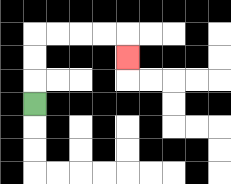{'start': '[1, 4]', 'end': '[5, 2]', 'path_directions': 'U,U,U,R,R,R,R,D', 'path_coordinates': '[[1, 4], [1, 3], [1, 2], [1, 1], [2, 1], [3, 1], [4, 1], [5, 1], [5, 2]]'}